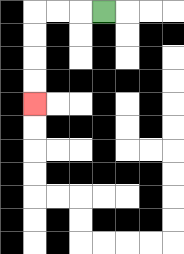{'start': '[4, 0]', 'end': '[1, 4]', 'path_directions': 'L,L,L,D,D,D,D', 'path_coordinates': '[[4, 0], [3, 0], [2, 0], [1, 0], [1, 1], [1, 2], [1, 3], [1, 4]]'}